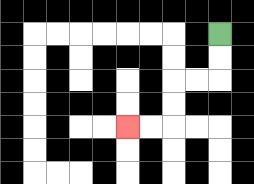{'start': '[9, 1]', 'end': '[5, 5]', 'path_directions': 'D,D,L,L,D,D,L,L', 'path_coordinates': '[[9, 1], [9, 2], [9, 3], [8, 3], [7, 3], [7, 4], [7, 5], [6, 5], [5, 5]]'}